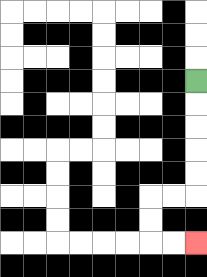{'start': '[8, 3]', 'end': '[8, 10]', 'path_directions': 'D,D,D,D,D,L,L,D,D,R,R', 'path_coordinates': '[[8, 3], [8, 4], [8, 5], [8, 6], [8, 7], [8, 8], [7, 8], [6, 8], [6, 9], [6, 10], [7, 10], [8, 10]]'}